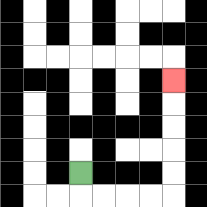{'start': '[3, 7]', 'end': '[7, 3]', 'path_directions': 'D,R,R,R,R,U,U,U,U,U', 'path_coordinates': '[[3, 7], [3, 8], [4, 8], [5, 8], [6, 8], [7, 8], [7, 7], [7, 6], [7, 5], [7, 4], [7, 3]]'}